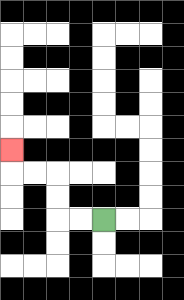{'start': '[4, 9]', 'end': '[0, 6]', 'path_directions': 'L,L,U,U,L,L,U', 'path_coordinates': '[[4, 9], [3, 9], [2, 9], [2, 8], [2, 7], [1, 7], [0, 7], [0, 6]]'}